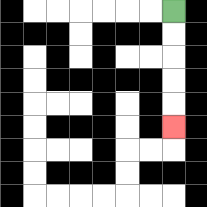{'start': '[7, 0]', 'end': '[7, 5]', 'path_directions': 'D,D,D,D,D', 'path_coordinates': '[[7, 0], [7, 1], [7, 2], [7, 3], [7, 4], [7, 5]]'}